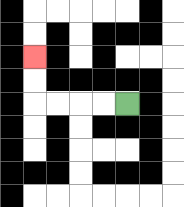{'start': '[5, 4]', 'end': '[1, 2]', 'path_directions': 'L,L,L,L,U,U', 'path_coordinates': '[[5, 4], [4, 4], [3, 4], [2, 4], [1, 4], [1, 3], [1, 2]]'}